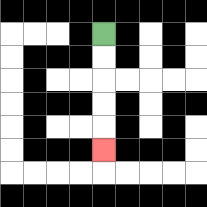{'start': '[4, 1]', 'end': '[4, 6]', 'path_directions': 'D,D,D,D,D', 'path_coordinates': '[[4, 1], [4, 2], [4, 3], [4, 4], [4, 5], [4, 6]]'}